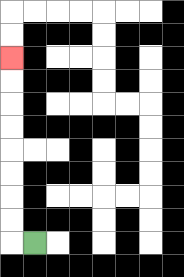{'start': '[1, 10]', 'end': '[0, 2]', 'path_directions': 'L,U,U,U,U,U,U,U,U', 'path_coordinates': '[[1, 10], [0, 10], [0, 9], [0, 8], [0, 7], [0, 6], [0, 5], [0, 4], [0, 3], [0, 2]]'}